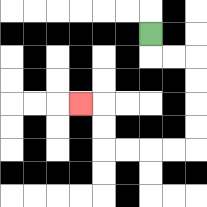{'start': '[6, 1]', 'end': '[3, 4]', 'path_directions': 'D,R,R,D,D,D,D,L,L,L,L,U,U,L', 'path_coordinates': '[[6, 1], [6, 2], [7, 2], [8, 2], [8, 3], [8, 4], [8, 5], [8, 6], [7, 6], [6, 6], [5, 6], [4, 6], [4, 5], [4, 4], [3, 4]]'}